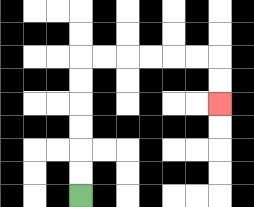{'start': '[3, 8]', 'end': '[9, 4]', 'path_directions': 'U,U,U,U,U,U,R,R,R,R,R,R,D,D', 'path_coordinates': '[[3, 8], [3, 7], [3, 6], [3, 5], [3, 4], [3, 3], [3, 2], [4, 2], [5, 2], [6, 2], [7, 2], [8, 2], [9, 2], [9, 3], [9, 4]]'}